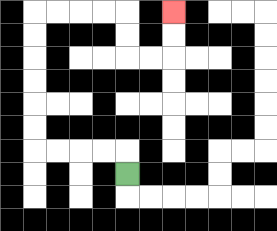{'start': '[5, 7]', 'end': '[7, 0]', 'path_directions': 'U,L,L,L,L,U,U,U,U,U,U,R,R,R,R,D,D,R,R,U,U', 'path_coordinates': '[[5, 7], [5, 6], [4, 6], [3, 6], [2, 6], [1, 6], [1, 5], [1, 4], [1, 3], [1, 2], [1, 1], [1, 0], [2, 0], [3, 0], [4, 0], [5, 0], [5, 1], [5, 2], [6, 2], [7, 2], [7, 1], [7, 0]]'}